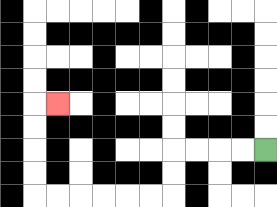{'start': '[11, 6]', 'end': '[2, 4]', 'path_directions': 'L,L,L,L,D,D,L,L,L,L,L,L,U,U,U,U,R', 'path_coordinates': '[[11, 6], [10, 6], [9, 6], [8, 6], [7, 6], [7, 7], [7, 8], [6, 8], [5, 8], [4, 8], [3, 8], [2, 8], [1, 8], [1, 7], [1, 6], [1, 5], [1, 4], [2, 4]]'}